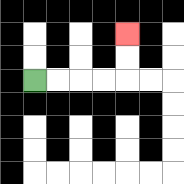{'start': '[1, 3]', 'end': '[5, 1]', 'path_directions': 'R,R,R,R,U,U', 'path_coordinates': '[[1, 3], [2, 3], [3, 3], [4, 3], [5, 3], [5, 2], [5, 1]]'}